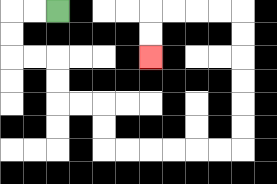{'start': '[2, 0]', 'end': '[6, 2]', 'path_directions': 'L,L,D,D,R,R,D,D,R,R,D,D,R,R,R,R,R,R,U,U,U,U,U,U,L,L,L,L,D,D', 'path_coordinates': '[[2, 0], [1, 0], [0, 0], [0, 1], [0, 2], [1, 2], [2, 2], [2, 3], [2, 4], [3, 4], [4, 4], [4, 5], [4, 6], [5, 6], [6, 6], [7, 6], [8, 6], [9, 6], [10, 6], [10, 5], [10, 4], [10, 3], [10, 2], [10, 1], [10, 0], [9, 0], [8, 0], [7, 0], [6, 0], [6, 1], [6, 2]]'}